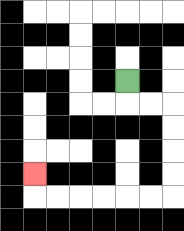{'start': '[5, 3]', 'end': '[1, 7]', 'path_directions': 'D,R,R,D,D,D,D,L,L,L,L,L,L,U', 'path_coordinates': '[[5, 3], [5, 4], [6, 4], [7, 4], [7, 5], [7, 6], [7, 7], [7, 8], [6, 8], [5, 8], [4, 8], [3, 8], [2, 8], [1, 8], [1, 7]]'}